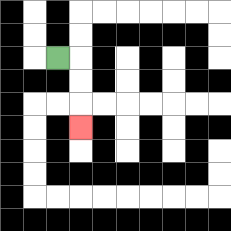{'start': '[2, 2]', 'end': '[3, 5]', 'path_directions': 'R,D,D,D', 'path_coordinates': '[[2, 2], [3, 2], [3, 3], [3, 4], [3, 5]]'}